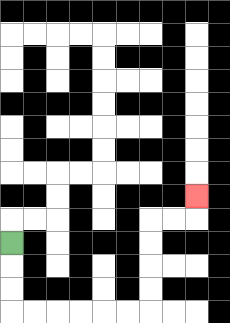{'start': '[0, 10]', 'end': '[8, 8]', 'path_directions': 'D,D,D,R,R,R,R,R,R,U,U,U,U,R,R,U', 'path_coordinates': '[[0, 10], [0, 11], [0, 12], [0, 13], [1, 13], [2, 13], [3, 13], [4, 13], [5, 13], [6, 13], [6, 12], [6, 11], [6, 10], [6, 9], [7, 9], [8, 9], [8, 8]]'}